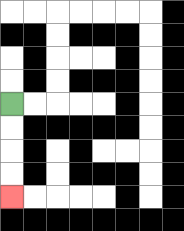{'start': '[0, 4]', 'end': '[0, 8]', 'path_directions': 'D,D,D,D', 'path_coordinates': '[[0, 4], [0, 5], [0, 6], [0, 7], [0, 8]]'}